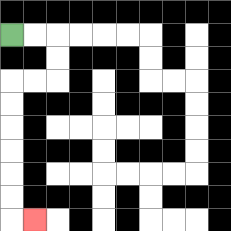{'start': '[0, 1]', 'end': '[1, 9]', 'path_directions': 'R,R,D,D,L,L,D,D,D,D,D,D,R', 'path_coordinates': '[[0, 1], [1, 1], [2, 1], [2, 2], [2, 3], [1, 3], [0, 3], [0, 4], [0, 5], [0, 6], [0, 7], [0, 8], [0, 9], [1, 9]]'}